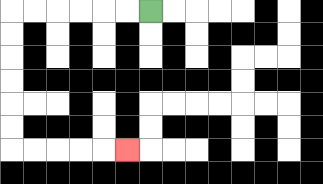{'start': '[6, 0]', 'end': '[5, 6]', 'path_directions': 'L,L,L,L,L,L,D,D,D,D,D,D,R,R,R,R,R', 'path_coordinates': '[[6, 0], [5, 0], [4, 0], [3, 0], [2, 0], [1, 0], [0, 0], [0, 1], [0, 2], [0, 3], [0, 4], [0, 5], [0, 6], [1, 6], [2, 6], [3, 6], [4, 6], [5, 6]]'}